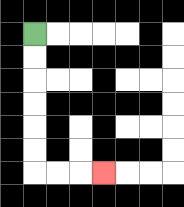{'start': '[1, 1]', 'end': '[4, 7]', 'path_directions': 'D,D,D,D,D,D,R,R,R', 'path_coordinates': '[[1, 1], [1, 2], [1, 3], [1, 4], [1, 5], [1, 6], [1, 7], [2, 7], [3, 7], [4, 7]]'}